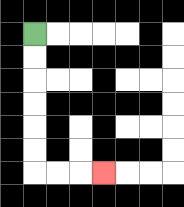{'start': '[1, 1]', 'end': '[4, 7]', 'path_directions': 'D,D,D,D,D,D,R,R,R', 'path_coordinates': '[[1, 1], [1, 2], [1, 3], [1, 4], [1, 5], [1, 6], [1, 7], [2, 7], [3, 7], [4, 7]]'}